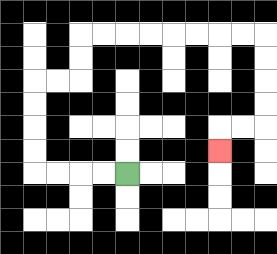{'start': '[5, 7]', 'end': '[9, 6]', 'path_directions': 'L,L,L,L,U,U,U,U,R,R,U,U,R,R,R,R,R,R,R,R,D,D,D,D,L,L,D', 'path_coordinates': '[[5, 7], [4, 7], [3, 7], [2, 7], [1, 7], [1, 6], [1, 5], [1, 4], [1, 3], [2, 3], [3, 3], [3, 2], [3, 1], [4, 1], [5, 1], [6, 1], [7, 1], [8, 1], [9, 1], [10, 1], [11, 1], [11, 2], [11, 3], [11, 4], [11, 5], [10, 5], [9, 5], [9, 6]]'}